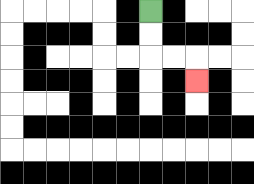{'start': '[6, 0]', 'end': '[8, 3]', 'path_directions': 'D,D,R,R,D', 'path_coordinates': '[[6, 0], [6, 1], [6, 2], [7, 2], [8, 2], [8, 3]]'}